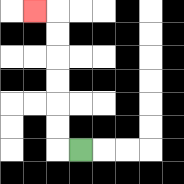{'start': '[3, 6]', 'end': '[1, 0]', 'path_directions': 'L,U,U,U,U,U,U,L', 'path_coordinates': '[[3, 6], [2, 6], [2, 5], [2, 4], [2, 3], [2, 2], [2, 1], [2, 0], [1, 0]]'}